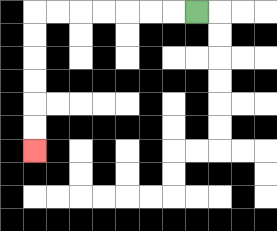{'start': '[8, 0]', 'end': '[1, 6]', 'path_directions': 'L,L,L,L,L,L,L,D,D,D,D,D,D', 'path_coordinates': '[[8, 0], [7, 0], [6, 0], [5, 0], [4, 0], [3, 0], [2, 0], [1, 0], [1, 1], [1, 2], [1, 3], [1, 4], [1, 5], [1, 6]]'}